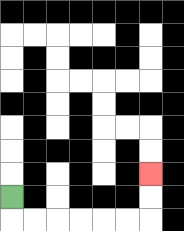{'start': '[0, 8]', 'end': '[6, 7]', 'path_directions': 'D,R,R,R,R,R,R,U,U', 'path_coordinates': '[[0, 8], [0, 9], [1, 9], [2, 9], [3, 9], [4, 9], [5, 9], [6, 9], [6, 8], [6, 7]]'}